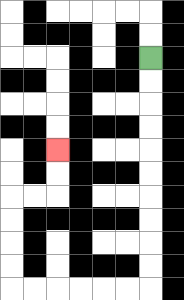{'start': '[6, 2]', 'end': '[2, 6]', 'path_directions': 'D,D,D,D,D,D,D,D,D,D,L,L,L,L,L,L,U,U,U,U,R,R,U,U', 'path_coordinates': '[[6, 2], [6, 3], [6, 4], [6, 5], [6, 6], [6, 7], [6, 8], [6, 9], [6, 10], [6, 11], [6, 12], [5, 12], [4, 12], [3, 12], [2, 12], [1, 12], [0, 12], [0, 11], [0, 10], [0, 9], [0, 8], [1, 8], [2, 8], [2, 7], [2, 6]]'}